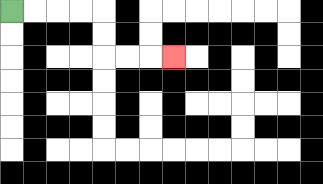{'start': '[0, 0]', 'end': '[7, 2]', 'path_directions': 'R,R,R,R,D,D,R,R,R', 'path_coordinates': '[[0, 0], [1, 0], [2, 0], [3, 0], [4, 0], [4, 1], [4, 2], [5, 2], [6, 2], [7, 2]]'}